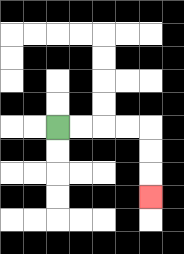{'start': '[2, 5]', 'end': '[6, 8]', 'path_directions': 'R,R,R,R,D,D,D', 'path_coordinates': '[[2, 5], [3, 5], [4, 5], [5, 5], [6, 5], [6, 6], [6, 7], [6, 8]]'}